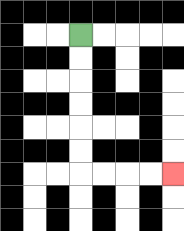{'start': '[3, 1]', 'end': '[7, 7]', 'path_directions': 'D,D,D,D,D,D,R,R,R,R', 'path_coordinates': '[[3, 1], [3, 2], [3, 3], [3, 4], [3, 5], [3, 6], [3, 7], [4, 7], [5, 7], [6, 7], [7, 7]]'}